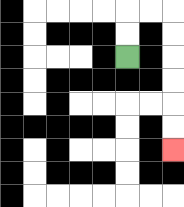{'start': '[5, 2]', 'end': '[7, 6]', 'path_directions': 'U,U,R,R,D,D,D,D,D,D', 'path_coordinates': '[[5, 2], [5, 1], [5, 0], [6, 0], [7, 0], [7, 1], [7, 2], [7, 3], [7, 4], [7, 5], [7, 6]]'}